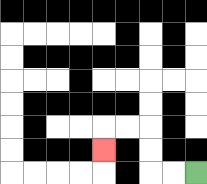{'start': '[8, 7]', 'end': '[4, 6]', 'path_directions': 'L,L,U,U,L,L,D', 'path_coordinates': '[[8, 7], [7, 7], [6, 7], [6, 6], [6, 5], [5, 5], [4, 5], [4, 6]]'}